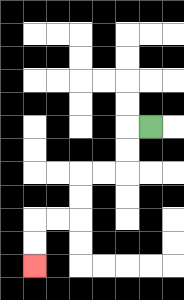{'start': '[6, 5]', 'end': '[1, 11]', 'path_directions': 'L,D,D,L,L,D,D,L,L,D,D', 'path_coordinates': '[[6, 5], [5, 5], [5, 6], [5, 7], [4, 7], [3, 7], [3, 8], [3, 9], [2, 9], [1, 9], [1, 10], [1, 11]]'}